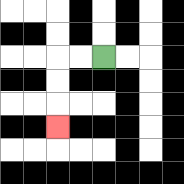{'start': '[4, 2]', 'end': '[2, 5]', 'path_directions': 'L,L,D,D,D', 'path_coordinates': '[[4, 2], [3, 2], [2, 2], [2, 3], [2, 4], [2, 5]]'}